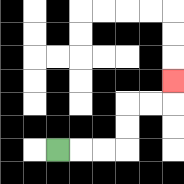{'start': '[2, 6]', 'end': '[7, 3]', 'path_directions': 'R,R,R,U,U,R,R,U', 'path_coordinates': '[[2, 6], [3, 6], [4, 6], [5, 6], [5, 5], [5, 4], [6, 4], [7, 4], [7, 3]]'}